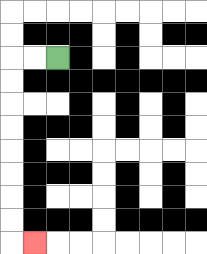{'start': '[2, 2]', 'end': '[1, 10]', 'path_directions': 'L,L,D,D,D,D,D,D,D,D,R', 'path_coordinates': '[[2, 2], [1, 2], [0, 2], [0, 3], [0, 4], [0, 5], [0, 6], [0, 7], [0, 8], [0, 9], [0, 10], [1, 10]]'}